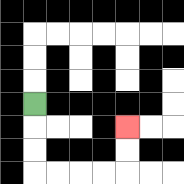{'start': '[1, 4]', 'end': '[5, 5]', 'path_directions': 'D,D,D,R,R,R,R,U,U', 'path_coordinates': '[[1, 4], [1, 5], [1, 6], [1, 7], [2, 7], [3, 7], [4, 7], [5, 7], [5, 6], [5, 5]]'}